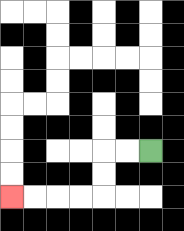{'start': '[6, 6]', 'end': '[0, 8]', 'path_directions': 'L,L,D,D,L,L,L,L', 'path_coordinates': '[[6, 6], [5, 6], [4, 6], [4, 7], [4, 8], [3, 8], [2, 8], [1, 8], [0, 8]]'}